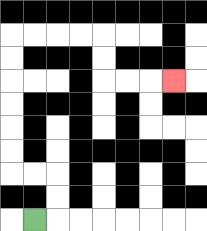{'start': '[1, 9]', 'end': '[7, 3]', 'path_directions': 'R,U,U,L,L,U,U,U,U,U,U,R,R,R,R,D,D,R,R,R', 'path_coordinates': '[[1, 9], [2, 9], [2, 8], [2, 7], [1, 7], [0, 7], [0, 6], [0, 5], [0, 4], [0, 3], [0, 2], [0, 1], [1, 1], [2, 1], [3, 1], [4, 1], [4, 2], [4, 3], [5, 3], [6, 3], [7, 3]]'}